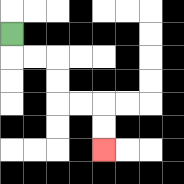{'start': '[0, 1]', 'end': '[4, 6]', 'path_directions': 'D,R,R,D,D,R,R,D,D', 'path_coordinates': '[[0, 1], [0, 2], [1, 2], [2, 2], [2, 3], [2, 4], [3, 4], [4, 4], [4, 5], [4, 6]]'}